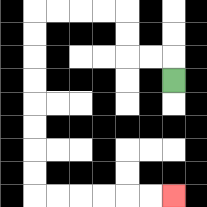{'start': '[7, 3]', 'end': '[7, 8]', 'path_directions': 'U,L,L,U,U,L,L,L,L,D,D,D,D,D,D,D,D,R,R,R,R,R,R', 'path_coordinates': '[[7, 3], [7, 2], [6, 2], [5, 2], [5, 1], [5, 0], [4, 0], [3, 0], [2, 0], [1, 0], [1, 1], [1, 2], [1, 3], [1, 4], [1, 5], [1, 6], [1, 7], [1, 8], [2, 8], [3, 8], [4, 8], [5, 8], [6, 8], [7, 8]]'}